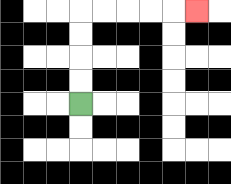{'start': '[3, 4]', 'end': '[8, 0]', 'path_directions': 'U,U,U,U,R,R,R,R,R', 'path_coordinates': '[[3, 4], [3, 3], [3, 2], [3, 1], [3, 0], [4, 0], [5, 0], [6, 0], [7, 0], [8, 0]]'}